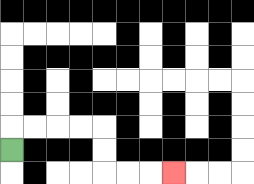{'start': '[0, 6]', 'end': '[7, 7]', 'path_directions': 'U,R,R,R,R,D,D,R,R,R', 'path_coordinates': '[[0, 6], [0, 5], [1, 5], [2, 5], [3, 5], [4, 5], [4, 6], [4, 7], [5, 7], [6, 7], [7, 7]]'}